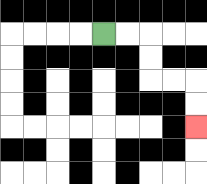{'start': '[4, 1]', 'end': '[8, 5]', 'path_directions': 'R,R,D,D,R,R,D,D', 'path_coordinates': '[[4, 1], [5, 1], [6, 1], [6, 2], [6, 3], [7, 3], [8, 3], [8, 4], [8, 5]]'}